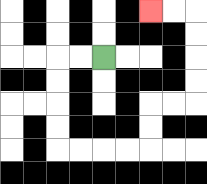{'start': '[4, 2]', 'end': '[6, 0]', 'path_directions': 'L,L,D,D,D,D,R,R,R,R,U,U,R,R,U,U,U,U,L,L', 'path_coordinates': '[[4, 2], [3, 2], [2, 2], [2, 3], [2, 4], [2, 5], [2, 6], [3, 6], [4, 6], [5, 6], [6, 6], [6, 5], [6, 4], [7, 4], [8, 4], [8, 3], [8, 2], [8, 1], [8, 0], [7, 0], [6, 0]]'}